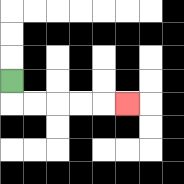{'start': '[0, 3]', 'end': '[5, 4]', 'path_directions': 'D,R,R,R,R,R', 'path_coordinates': '[[0, 3], [0, 4], [1, 4], [2, 4], [3, 4], [4, 4], [5, 4]]'}